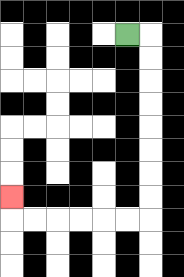{'start': '[5, 1]', 'end': '[0, 8]', 'path_directions': 'R,D,D,D,D,D,D,D,D,L,L,L,L,L,L,U', 'path_coordinates': '[[5, 1], [6, 1], [6, 2], [6, 3], [6, 4], [6, 5], [6, 6], [6, 7], [6, 8], [6, 9], [5, 9], [4, 9], [3, 9], [2, 9], [1, 9], [0, 9], [0, 8]]'}